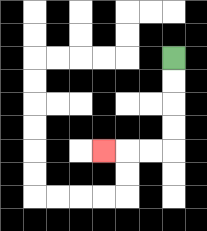{'start': '[7, 2]', 'end': '[4, 6]', 'path_directions': 'D,D,D,D,L,L,L', 'path_coordinates': '[[7, 2], [7, 3], [7, 4], [7, 5], [7, 6], [6, 6], [5, 6], [4, 6]]'}